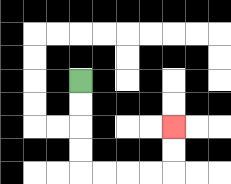{'start': '[3, 3]', 'end': '[7, 5]', 'path_directions': 'D,D,D,D,R,R,R,R,U,U', 'path_coordinates': '[[3, 3], [3, 4], [3, 5], [3, 6], [3, 7], [4, 7], [5, 7], [6, 7], [7, 7], [7, 6], [7, 5]]'}